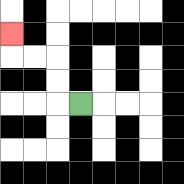{'start': '[3, 4]', 'end': '[0, 1]', 'path_directions': 'L,U,U,L,L,U', 'path_coordinates': '[[3, 4], [2, 4], [2, 3], [2, 2], [1, 2], [0, 2], [0, 1]]'}